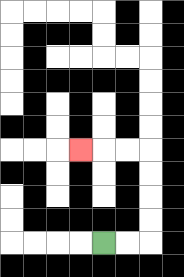{'start': '[4, 10]', 'end': '[3, 6]', 'path_directions': 'R,R,U,U,U,U,L,L,L', 'path_coordinates': '[[4, 10], [5, 10], [6, 10], [6, 9], [6, 8], [6, 7], [6, 6], [5, 6], [4, 6], [3, 6]]'}